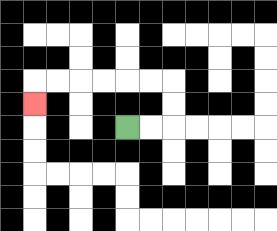{'start': '[5, 5]', 'end': '[1, 4]', 'path_directions': 'R,R,U,U,L,L,L,L,L,L,D', 'path_coordinates': '[[5, 5], [6, 5], [7, 5], [7, 4], [7, 3], [6, 3], [5, 3], [4, 3], [3, 3], [2, 3], [1, 3], [1, 4]]'}